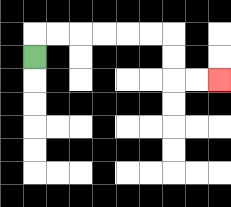{'start': '[1, 2]', 'end': '[9, 3]', 'path_directions': 'U,R,R,R,R,R,R,D,D,R,R', 'path_coordinates': '[[1, 2], [1, 1], [2, 1], [3, 1], [4, 1], [5, 1], [6, 1], [7, 1], [7, 2], [7, 3], [8, 3], [9, 3]]'}